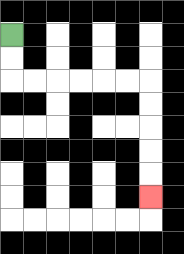{'start': '[0, 1]', 'end': '[6, 8]', 'path_directions': 'D,D,R,R,R,R,R,R,D,D,D,D,D', 'path_coordinates': '[[0, 1], [0, 2], [0, 3], [1, 3], [2, 3], [3, 3], [4, 3], [5, 3], [6, 3], [6, 4], [6, 5], [6, 6], [6, 7], [6, 8]]'}